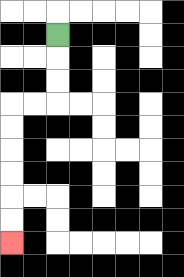{'start': '[2, 1]', 'end': '[0, 10]', 'path_directions': 'D,D,D,L,L,D,D,D,D,D,D', 'path_coordinates': '[[2, 1], [2, 2], [2, 3], [2, 4], [1, 4], [0, 4], [0, 5], [0, 6], [0, 7], [0, 8], [0, 9], [0, 10]]'}